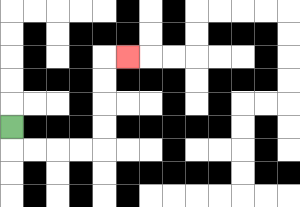{'start': '[0, 5]', 'end': '[5, 2]', 'path_directions': 'D,R,R,R,R,U,U,U,U,R', 'path_coordinates': '[[0, 5], [0, 6], [1, 6], [2, 6], [3, 6], [4, 6], [4, 5], [4, 4], [4, 3], [4, 2], [5, 2]]'}